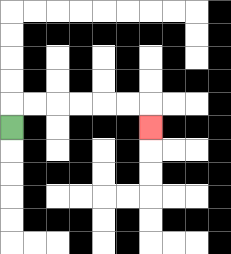{'start': '[0, 5]', 'end': '[6, 5]', 'path_directions': 'U,R,R,R,R,R,R,D', 'path_coordinates': '[[0, 5], [0, 4], [1, 4], [2, 4], [3, 4], [4, 4], [5, 4], [6, 4], [6, 5]]'}